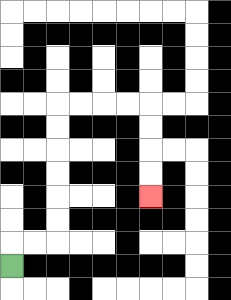{'start': '[0, 11]', 'end': '[6, 8]', 'path_directions': 'U,R,R,U,U,U,U,U,U,R,R,R,R,D,D,D,D', 'path_coordinates': '[[0, 11], [0, 10], [1, 10], [2, 10], [2, 9], [2, 8], [2, 7], [2, 6], [2, 5], [2, 4], [3, 4], [4, 4], [5, 4], [6, 4], [6, 5], [6, 6], [6, 7], [6, 8]]'}